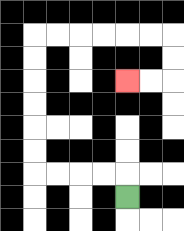{'start': '[5, 8]', 'end': '[5, 3]', 'path_directions': 'U,L,L,L,L,U,U,U,U,U,U,R,R,R,R,R,R,D,D,L,L', 'path_coordinates': '[[5, 8], [5, 7], [4, 7], [3, 7], [2, 7], [1, 7], [1, 6], [1, 5], [1, 4], [1, 3], [1, 2], [1, 1], [2, 1], [3, 1], [4, 1], [5, 1], [6, 1], [7, 1], [7, 2], [7, 3], [6, 3], [5, 3]]'}